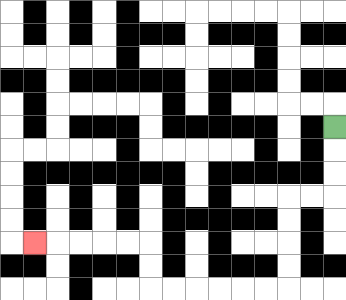{'start': '[14, 5]', 'end': '[1, 10]', 'path_directions': 'D,D,D,L,L,D,D,D,D,L,L,L,L,L,L,U,U,L,L,L,L,L', 'path_coordinates': '[[14, 5], [14, 6], [14, 7], [14, 8], [13, 8], [12, 8], [12, 9], [12, 10], [12, 11], [12, 12], [11, 12], [10, 12], [9, 12], [8, 12], [7, 12], [6, 12], [6, 11], [6, 10], [5, 10], [4, 10], [3, 10], [2, 10], [1, 10]]'}